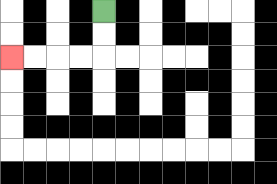{'start': '[4, 0]', 'end': '[0, 2]', 'path_directions': 'D,D,L,L,L,L', 'path_coordinates': '[[4, 0], [4, 1], [4, 2], [3, 2], [2, 2], [1, 2], [0, 2]]'}